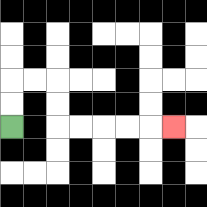{'start': '[0, 5]', 'end': '[7, 5]', 'path_directions': 'U,U,R,R,D,D,R,R,R,R,R', 'path_coordinates': '[[0, 5], [0, 4], [0, 3], [1, 3], [2, 3], [2, 4], [2, 5], [3, 5], [4, 5], [5, 5], [6, 5], [7, 5]]'}